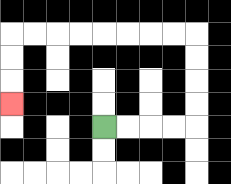{'start': '[4, 5]', 'end': '[0, 4]', 'path_directions': 'R,R,R,R,U,U,U,U,L,L,L,L,L,L,L,L,D,D,D', 'path_coordinates': '[[4, 5], [5, 5], [6, 5], [7, 5], [8, 5], [8, 4], [8, 3], [8, 2], [8, 1], [7, 1], [6, 1], [5, 1], [4, 1], [3, 1], [2, 1], [1, 1], [0, 1], [0, 2], [0, 3], [0, 4]]'}